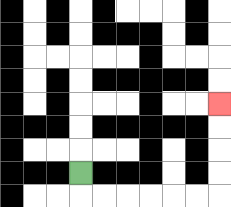{'start': '[3, 7]', 'end': '[9, 4]', 'path_directions': 'D,R,R,R,R,R,R,U,U,U,U', 'path_coordinates': '[[3, 7], [3, 8], [4, 8], [5, 8], [6, 8], [7, 8], [8, 8], [9, 8], [9, 7], [9, 6], [9, 5], [9, 4]]'}